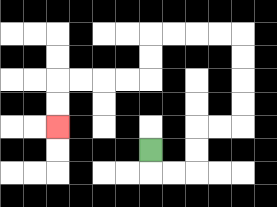{'start': '[6, 6]', 'end': '[2, 5]', 'path_directions': 'D,R,R,U,U,R,R,U,U,U,U,L,L,L,L,D,D,L,L,L,L,D,D', 'path_coordinates': '[[6, 6], [6, 7], [7, 7], [8, 7], [8, 6], [8, 5], [9, 5], [10, 5], [10, 4], [10, 3], [10, 2], [10, 1], [9, 1], [8, 1], [7, 1], [6, 1], [6, 2], [6, 3], [5, 3], [4, 3], [3, 3], [2, 3], [2, 4], [2, 5]]'}